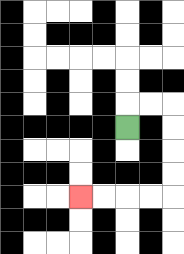{'start': '[5, 5]', 'end': '[3, 8]', 'path_directions': 'U,R,R,D,D,D,D,L,L,L,L', 'path_coordinates': '[[5, 5], [5, 4], [6, 4], [7, 4], [7, 5], [7, 6], [7, 7], [7, 8], [6, 8], [5, 8], [4, 8], [3, 8]]'}